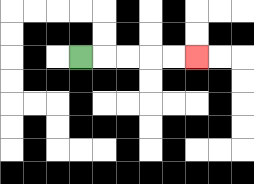{'start': '[3, 2]', 'end': '[8, 2]', 'path_directions': 'R,R,R,R,R', 'path_coordinates': '[[3, 2], [4, 2], [5, 2], [6, 2], [7, 2], [8, 2]]'}